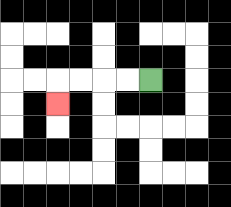{'start': '[6, 3]', 'end': '[2, 4]', 'path_directions': 'L,L,L,L,D', 'path_coordinates': '[[6, 3], [5, 3], [4, 3], [3, 3], [2, 3], [2, 4]]'}